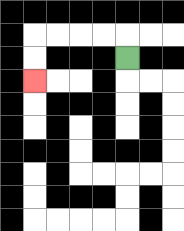{'start': '[5, 2]', 'end': '[1, 3]', 'path_directions': 'U,L,L,L,L,D,D', 'path_coordinates': '[[5, 2], [5, 1], [4, 1], [3, 1], [2, 1], [1, 1], [1, 2], [1, 3]]'}